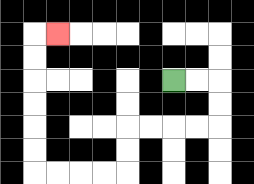{'start': '[7, 3]', 'end': '[2, 1]', 'path_directions': 'R,R,D,D,L,L,L,L,D,D,L,L,L,L,U,U,U,U,U,U,R', 'path_coordinates': '[[7, 3], [8, 3], [9, 3], [9, 4], [9, 5], [8, 5], [7, 5], [6, 5], [5, 5], [5, 6], [5, 7], [4, 7], [3, 7], [2, 7], [1, 7], [1, 6], [1, 5], [1, 4], [1, 3], [1, 2], [1, 1], [2, 1]]'}